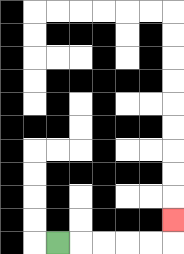{'start': '[2, 10]', 'end': '[7, 9]', 'path_directions': 'R,R,R,R,R,U', 'path_coordinates': '[[2, 10], [3, 10], [4, 10], [5, 10], [6, 10], [7, 10], [7, 9]]'}